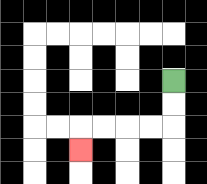{'start': '[7, 3]', 'end': '[3, 6]', 'path_directions': 'D,D,L,L,L,L,D', 'path_coordinates': '[[7, 3], [7, 4], [7, 5], [6, 5], [5, 5], [4, 5], [3, 5], [3, 6]]'}